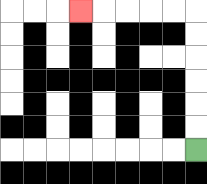{'start': '[8, 6]', 'end': '[3, 0]', 'path_directions': 'U,U,U,U,U,U,L,L,L,L,L', 'path_coordinates': '[[8, 6], [8, 5], [8, 4], [8, 3], [8, 2], [8, 1], [8, 0], [7, 0], [6, 0], [5, 0], [4, 0], [3, 0]]'}